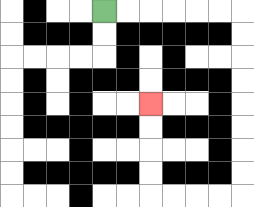{'start': '[4, 0]', 'end': '[6, 4]', 'path_directions': 'R,R,R,R,R,R,D,D,D,D,D,D,D,D,L,L,L,L,U,U,U,U', 'path_coordinates': '[[4, 0], [5, 0], [6, 0], [7, 0], [8, 0], [9, 0], [10, 0], [10, 1], [10, 2], [10, 3], [10, 4], [10, 5], [10, 6], [10, 7], [10, 8], [9, 8], [8, 8], [7, 8], [6, 8], [6, 7], [6, 6], [6, 5], [6, 4]]'}